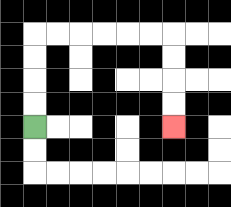{'start': '[1, 5]', 'end': '[7, 5]', 'path_directions': 'U,U,U,U,R,R,R,R,R,R,D,D,D,D', 'path_coordinates': '[[1, 5], [1, 4], [1, 3], [1, 2], [1, 1], [2, 1], [3, 1], [4, 1], [5, 1], [6, 1], [7, 1], [7, 2], [7, 3], [7, 4], [7, 5]]'}